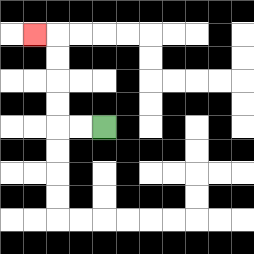{'start': '[4, 5]', 'end': '[1, 1]', 'path_directions': 'L,L,U,U,U,U,L', 'path_coordinates': '[[4, 5], [3, 5], [2, 5], [2, 4], [2, 3], [2, 2], [2, 1], [1, 1]]'}